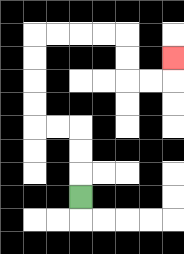{'start': '[3, 8]', 'end': '[7, 2]', 'path_directions': 'U,U,U,L,L,U,U,U,U,R,R,R,R,D,D,R,R,U', 'path_coordinates': '[[3, 8], [3, 7], [3, 6], [3, 5], [2, 5], [1, 5], [1, 4], [1, 3], [1, 2], [1, 1], [2, 1], [3, 1], [4, 1], [5, 1], [5, 2], [5, 3], [6, 3], [7, 3], [7, 2]]'}